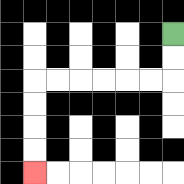{'start': '[7, 1]', 'end': '[1, 7]', 'path_directions': 'D,D,L,L,L,L,L,L,D,D,D,D', 'path_coordinates': '[[7, 1], [7, 2], [7, 3], [6, 3], [5, 3], [4, 3], [3, 3], [2, 3], [1, 3], [1, 4], [1, 5], [1, 6], [1, 7]]'}